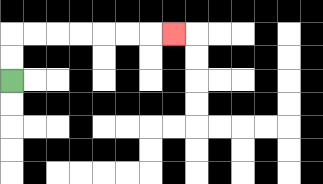{'start': '[0, 3]', 'end': '[7, 1]', 'path_directions': 'U,U,R,R,R,R,R,R,R', 'path_coordinates': '[[0, 3], [0, 2], [0, 1], [1, 1], [2, 1], [3, 1], [4, 1], [5, 1], [6, 1], [7, 1]]'}